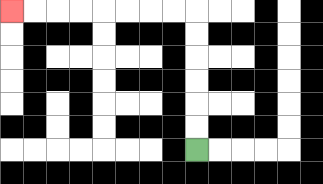{'start': '[8, 6]', 'end': '[0, 0]', 'path_directions': 'U,U,U,U,U,U,L,L,L,L,L,L,L,L', 'path_coordinates': '[[8, 6], [8, 5], [8, 4], [8, 3], [8, 2], [8, 1], [8, 0], [7, 0], [6, 0], [5, 0], [4, 0], [3, 0], [2, 0], [1, 0], [0, 0]]'}